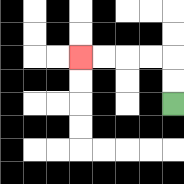{'start': '[7, 4]', 'end': '[3, 2]', 'path_directions': 'U,U,L,L,L,L', 'path_coordinates': '[[7, 4], [7, 3], [7, 2], [6, 2], [5, 2], [4, 2], [3, 2]]'}